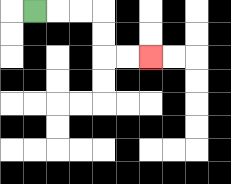{'start': '[1, 0]', 'end': '[6, 2]', 'path_directions': 'R,R,R,D,D,R,R', 'path_coordinates': '[[1, 0], [2, 0], [3, 0], [4, 0], [4, 1], [4, 2], [5, 2], [6, 2]]'}